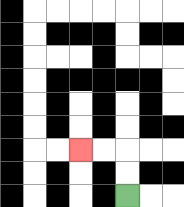{'start': '[5, 8]', 'end': '[3, 6]', 'path_directions': 'U,U,L,L', 'path_coordinates': '[[5, 8], [5, 7], [5, 6], [4, 6], [3, 6]]'}